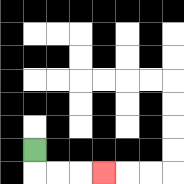{'start': '[1, 6]', 'end': '[4, 7]', 'path_directions': 'D,R,R,R', 'path_coordinates': '[[1, 6], [1, 7], [2, 7], [3, 7], [4, 7]]'}